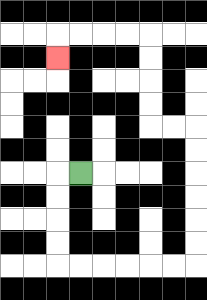{'start': '[3, 7]', 'end': '[2, 2]', 'path_directions': 'L,D,D,D,D,R,R,R,R,R,R,U,U,U,U,U,U,L,L,U,U,U,U,L,L,L,L,D', 'path_coordinates': '[[3, 7], [2, 7], [2, 8], [2, 9], [2, 10], [2, 11], [3, 11], [4, 11], [5, 11], [6, 11], [7, 11], [8, 11], [8, 10], [8, 9], [8, 8], [8, 7], [8, 6], [8, 5], [7, 5], [6, 5], [6, 4], [6, 3], [6, 2], [6, 1], [5, 1], [4, 1], [3, 1], [2, 1], [2, 2]]'}